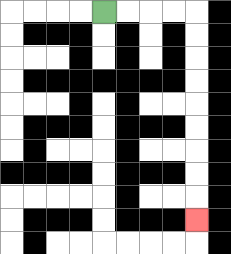{'start': '[4, 0]', 'end': '[8, 9]', 'path_directions': 'R,R,R,R,D,D,D,D,D,D,D,D,D', 'path_coordinates': '[[4, 0], [5, 0], [6, 0], [7, 0], [8, 0], [8, 1], [8, 2], [8, 3], [8, 4], [8, 5], [8, 6], [8, 7], [8, 8], [8, 9]]'}